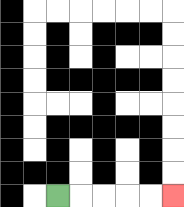{'start': '[2, 8]', 'end': '[7, 8]', 'path_directions': 'R,R,R,R,R', 'path_coordinates': '[[2, 8], [3, 8], [4, 8], [5, 8], [6, 8], [7, 8]]'}